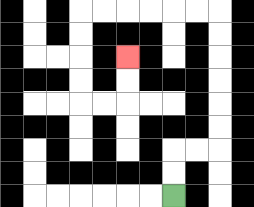{'start': '[7, 8]', 'end': '[5, 2]', 'path_directions': 'U,U,R,R,U,U,U,U,U,U,L,L,L,L,L,L,D,D,D,D,R,R,U,U', 'path_coordinates': '[[7, 8], [7, 7], [7, 6], [8, 6], [9, 6], [9, 5], [9, 4], [9, 3], [9, 2], [9, 1], [9, 0], [8, 0], [7, 0], [6, 0], [5, 0], [4, 0], [3, 0], [3, 1], [3, 2], [3, 3], [3, 4], [4, 4], [5, 4], [5, 3], [5, 2]]'}